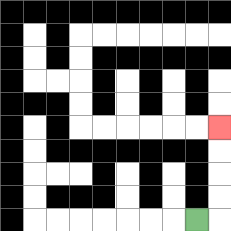{'start': '[8, 9]', 'end': '[9, 5]', 'path_directions': 'R,U,U,U,U', 'path_coordinates': '[[8, 9], [9, 9], [9, 8], [9, 7], [9, 6], [9, 5]]'}